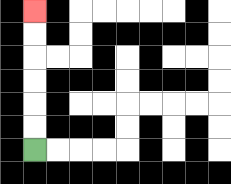{'start': '[1, 6]', 'end': '[1, 0]', 'path_directions': 'U,U,U,U,U,U', 'path_coordinates': '[[1, 6], [1, 5], [1, 4], [1, 3], [1, 2], [1, 1], [1, 0]]'}